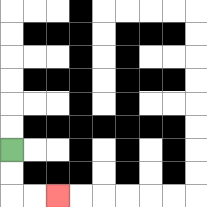{'start': '[0, 6]', 'end': '[2, 8]', 'path_directions': 'D,D,R,R', 'path_coordinates': '[[0, 6], [0, 7], [0, 8], [1, 8], [2, 8]]'}